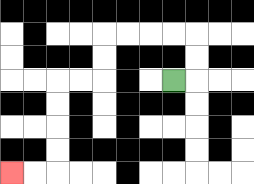{'start': '[7, 3]', 'end': '[0, 7]', 'path_directions': 'R,U,U,L,L,L,L,D,D,L,L,D,D,D,D,L,L', 'path_coordinates': '[[7, 3], [8, 3], [8, 2], [8, 1], [7, 1], [6, 1], [5, 1], [4, 1], [4, 2], [4, 3], [3, 3], [2, 3], [2, 4], [2, 5], [2, 6], [2, 7], [1, 7], [0, 7]]'}